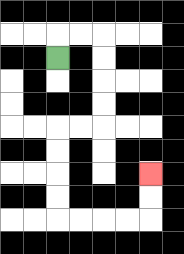{'start': '[2, 2]', 'end': '[6, 7]', 'path_directions': 'U,R,R,D,D,D,D,L,L,D,D,D,D,R,R,R,R,U,U', 'path_coordinates': '[[2, 2], [2, 1], [3, 1], [4, 1], [4, 2], [4, 3], [4, 4], [4, 5], [3, 5], [2, 5], [2, 6], [2, 7], [2, 8], [2, 9], [3, 9], [4, 9], [5, 9], [6, 9], [6, 8], [6, 7]]'}